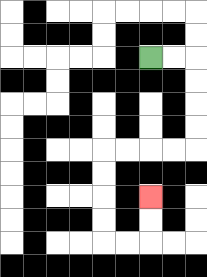{'start': '[6, 2]', 'end': '[6, 8]', 'path_directions': 'R,R,D,D,D,D,L,L,L,L,D,D,D,D,R,R,U,U', 'path_coordinates': '[[6, 2], [7, 2], [8, 2], [8, 3], [8, 4], [8, 5], [8, 6], [7, 6], [6, 6], [5, 6], [4, 6], [4, 7], [4, 8], [4, 9], [4, 10], [5, 10], [6, 10], [6, 9], [6, 8]]'}